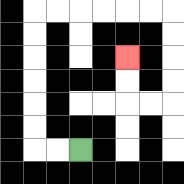{'start': '[3, 6]', 'end': '[5, 2]', 'path_directions': 'L,L,U,U,U,U,U,U,R,R,R,R,R,R,D,D,D,D,L,L,U,U', 'path_coordinates': '[[3, 6], [2, 6], [1, 6], [1, 5], [1, 4], [1, 3], [1, 2], [1, 1], [1, 0], [2, 0], [3, 0], [4, 0], [5, 0], [6, 0], [7, 0], [7, 1], [7, 2], [7, 3], [7, 4], [6, 4], [5, 4], [5, 3], [5, 2]]'}